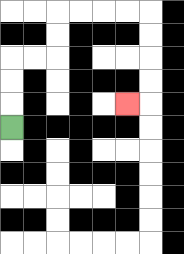{'start': '[0, 5]', 'end': '[5, 4]', 'path_directions': 'U,U,U,R,R,U,U,R,R,R,R,D,D,D,D,L', 'path_coordinates': '[[0, 5], [0, 4], [0, 3], [0, 2], [1, 2], [2, 2], [2, 1], [2, 0], [3, 0], [4, 0], [5, 0], [6, 0], [6, 1], [6, 2], [6, 3], [6, 4], [5, 4]]'}